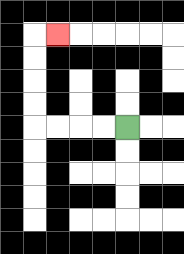{'start': '[5, 5]', 'end': '[2, 1]', 'path_directions': 'L,L,L,L,U,U,U,U,R', 'path_coordinates': '[[5, 5], [4, 5], [3, 5], [2, 5], [1, 5], [1, 4], [1, 3], [1, 2], [1, 1], [2, 1]]'}